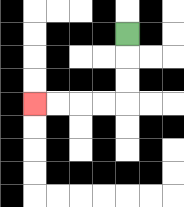{'start': '[5, 1]', 'end': '[1, 4]', 'path_directions': 'D,D,D,L,L,L,L', 'path_coordinates': '[[5, 1], [5, 2], [5, 3], [5, 4], [4, 4], [3, 4], [2, 4], [1, 4]]'}